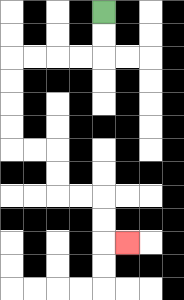{'start': '[4, 0]', 'end': '[5, 10]', 'path_directions': 'D,D,L,L,L,L,D,D,D,D,R,R,D,D,R,R,D,D,R', 'path_coordinates': '[[4, 0], [4, 1], [4, 2], [3, 2], [2, 2], [1, 2], [0, 2], [0, 3], [0, 4], [0, 5], [0, 6], [1, 6], [2, 6], [2, 7], [2, 8], [3, 8], [4, 8], [4, 9], [4, 10], [5, 10]]'}